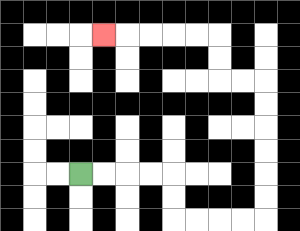{'start': '[3, 7]', 'end': '[4, 1]', 'path_directions': 'R,R,R,R,D,D,R,R,R,R,U,U,U,U,U,U,L,L,U,U,L,L,L,L,L', 'path_coordinates': '[[3, 7], [4, 7], [5, 7], [6, 7], [7, 7], [7, 8], [7, 9], [8, 9], [9, 9], [10, 9], [11, 9], [11, 8], [11, 7], [11, 6], [11, 5], [11, 4], [11, 3], [10, 3], [9, 3], [9, 2], [9, 1], [8, 1], [7, 1], [6, 1], [5, 1], [4, 1]]'}